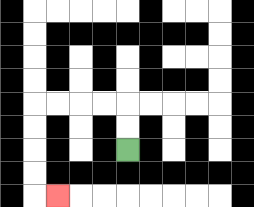{'start': '[5, 6]', 'end': '[2, 8]', 'path_directions': 'U,U,L,L,L,L,D,D,D,D,R', 'path_coordinates': '[[5, 6], [5, 5], [5, 4], [4, 4], [3, 4], [2, 4], [1, 4], [1, 5], [1, 6], [1, 7], [1, 8], [2, 8]]'}